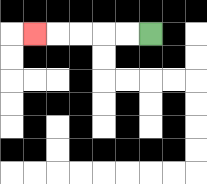{'start': '[6, 1]', 'end': '[1, 1]', 'path_directions': 'L,L,L,L,L', 'path_coordinates': '[[6, 1], [5, 1], [4, 1], [3, 1], [2, 1], [1, 1]]'}